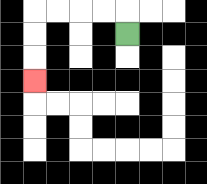{'start': '[5, 1]', 'end': '[1, 3]', 'path_directions': 'U,L,L,L,L,D,D,D', 'path_coordinates': '[[5, 1], [5, 0], [4, 0], [3, 0], [2, 0], [1, 0], [1, 1], [1, 2], [1, 3]]'}